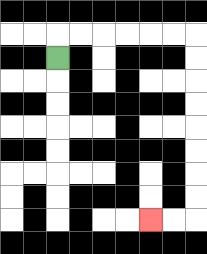{'start': '[2, 2]', 'end': '[6, 9]', 'path_directions': 'U,R,R,R,R,R,R,D,D,D,D,D,D,D,D,L,L', 'path_coordinates': '[[2, 2], [2, 1], [3, 1], [4, 1], [5, 1], [6, 1], [7, 1], [8, 1], [8, 2], [8, 3], [8, 4], [8, 5], [8, 6], [8, 7], [8, 8], [8, 9], [7, 9], [6, 9]]'}